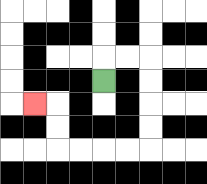{'start': '[4, 3]', 'end': '[1, 4]', 'path_directions': 'U,R,R,D,D,D,D,L,L,L,L,U,U,L', 'path_coordinates': '[[4, 3], [4, 2], [5, 2], [6, 2], [6, 3], [6, 4], [6, 5], [6, 6], [5, 6], [4, 6], [3, 6], [2, 6], [2, 5], [2, 4], [1, 4]]'}